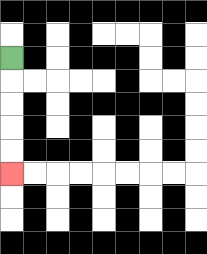{'start': '[0, 2]', 'end': '[0, 7]', 'path_directions': 'D,D,D,D,D', 'path_coordinates': '[[0, 2], [0, 3], [0, 4], [0, 5], [0, 6], [0, 7]]'}